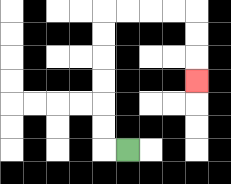{'start': '[5, 6]', 'end': '[8, 3]', 'path_directions': 'L,U,U,U,U,U,U,R,R,R,R,D,D,D', 'path_coordinates': '[[5, 6], [4, 6], [4, 5], [4, 4], [4, 3], [4, 2], [4, 1], [4, 0], [5, 0], [6, 0], [7, 0], [8, 0], [8, 1], [8, 2], [8, 3]]'}